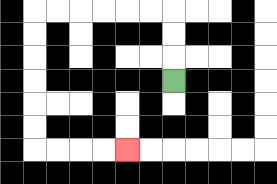{'start': '[7, 3]', 'end': '[5, 6]', 'path_directions': 'U,U,U,L,L,L,L,L,L,D,D,D,D,D,D,R,R,R,R', 'path_coordinates': '[[7, 3], [7, 2], [7, 1], [7, 0], [6, 0], [5, 0], [4, 0], [3, 0], [2, 0], [1, 0], [1, 1], [1, 2], [1, 3], [1, 4], [1, 5], [1, 6], [2, 6], [3, 6], [4, 6], [5, 6]]'}